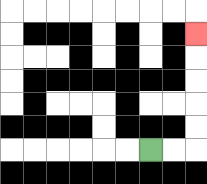{'start': '[6, 6]', 'end': '[8, 1]', 'path_directions': 'R,R,U,U,U,U,U', 'path_coordinates': '[[6, 6], [7, 6], [8, 6], [8, 5], [8, 4], [8, 3], [8, 2], [8, 1]]'}